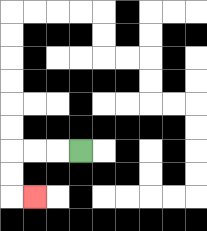{'start': '[3, 6]', 'end': '[1, 8]', 'path_directions': 'L,L,L,D,D,R', 'path_coordinates': '[[3, 6], [2, 6], [1, 6], [0, 6], [0, 7], [0, 8], [1, 8]]'}